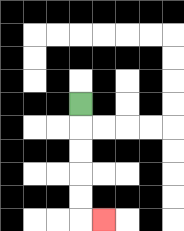{'start': '[3, 4]', 'end': '[4, 9]', 'path_directions': 'D,D,D,D,D,R', 'path_coordinates': '[[3, 4], [3, 5], [3, 6], [3, 7], [3, 8], [3, 9], [4, 9]]'}